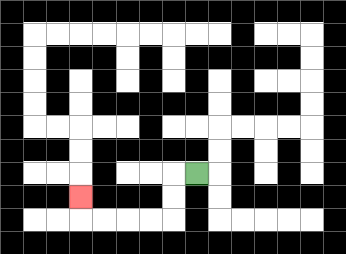{'start': '[8, 7]', 'end': '[3, 8]', 'path_directions': 'L,D,D,L,L,L,L,U', 'path_coordinates': '[[8, 7], [7, 7], [7, 8], [7, 9], [6, 9], [5, 9], [4, 9], [3, 9], [3, 8]]'}